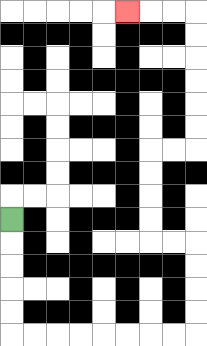{'start': '[0, 9]', 'end': '[5, 0]', 'path_directions': 'D,D,D,D,D,R,R,R,R,R,R,R,R,U,U,U,U,L,L,U,U,U,U,R,R,U,U,U,U,U,U,L,L,L', 'path_coordinates': '[[0, 9], [0, 10], [0, 11], [0, 12], [0, 13], [0, 14], [1, 14], [2, 14], [3, 14], [4, 14], [5, 14], [6, 14], [7, 14], [8, 14], [8, 13], [8, 12], [8, 11], [8, 10], [7, 10], [6, 10], [6, 9], [6, 8], [6, 7], [6, 6], [7, 6], [8, 6], [8, 5], [8, 4], [8, 3], [8, 2], [8, 1], [8, 0], [7, 0], [6, 0], [5, 0]]'}